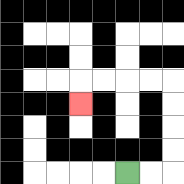{'start': '[5, 7]', 'end': '[3, 4]', 'path_directions': 'R,R,U,U,U,U,L,L,L,L,D', 'path_coordinates': '[[5, 7], [6, 7], [7, 7], [7, 6], [7, 5], [7, 4], [7, 3], [6, 3], [5, 3], [4, 3], [3, 3], [3, 4]]'}